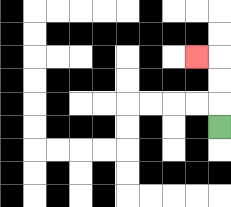{'start': '[9, 5]', 'end': '[8, 2]', 'path_directions': 'U,U,U,L', 'path_coordinates': '[[9, 5], [9, 4], [9, 3], [9, 2], [8, 2]]'}